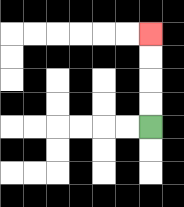{'start': '[6, 5]', 'end': '[6, 1]', 'path_directions': 'U,U,U,U', 'path_coordinates': '[[6, 5], [6, 4], [6, 3], [6, 2], [6, 1]]'}